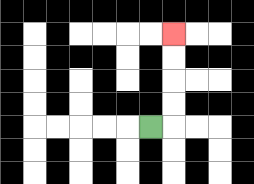{'start': '[6, 5]', 'end': '[7, 1]', 'path_directions': 'R,U,U,U,U', 'path_coordinates': '[[6, 5], [7, 5], [7, 4], [7, 3], [7, 2], [7, 1]]'}